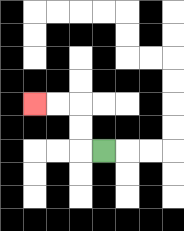{'start': '[4, 6]', 'end': '[1, 4]', 'path_directions': 'L,U,U,L,L', 'path_coordinates': '[[4, 6], [3, 6], [3, 5], [3, 4], [2, 4], [1, 4]]'}